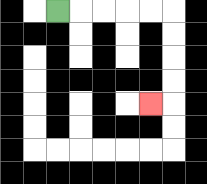{'start': '[2, 0]', 'end': '[6, 4]', 'path_directions': 'R,R,R,R,R,D,D,D,D,L', 'path_coordinates': '[[2, 0], [3, 0], [4, 0], [5, 0], [6, 0], [7, 0], [7, 1], [7, 2], [7, 3], [7, 4], [6, 4]]'}